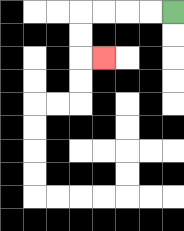{'start': '[7, 0]', 'end': '[4, 2]', 'path_directions': 'L,L,L,L,D,D,R', 'path_coordinates': '[[7, 0], [6, 0], [5, 0], [4, 0], [3, 0], [3, 1], [3, 2], [4, 2]]'}